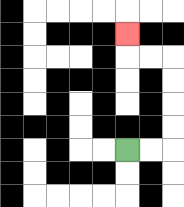{'start': '[5, 6]', 'end': '[5, 1]', 'path_directions': 'R,R,U,U,U,U,L,L,U', 'path_coordinates': '[[5, 6], [6, 6], [7, 6], [7, 5], [7, 4], [7, 3], [7, 2], [6, 2], [5, 2], [5, 1]]'}